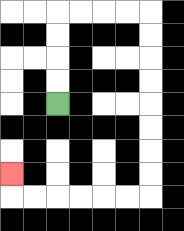{'start': '[2, 4]', 'end': '[0, 7]', 'path_directions': 'U,U,U,U,R,R,R,R,D,D,D,D,D,D,D,D,L,L,L,L,L,L,U', 'path_coordinates': '[[2, 4], [2, 3], [2, 2], [2, 1], [2, 0], [3, 0], [4, 0], [5, 0], [6, 0], [6, 1], [6, 2], [6, 3], [6, 4], [6, 5], [6, 6], [6, 7], [6, 8], [5, 8], [4, 8], [3, 8], [2, 8], [1, 8], [0, 8], [0, 7]]'}